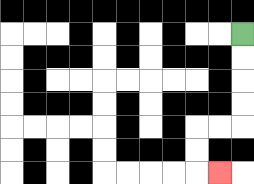{'start': '[10, 1]', 'end': '[9, 7]', 'path_directions': 'D,D,D,D,L,L,D,D,R', 'path_coordinates': '[[10, 1], [10, 2], [10, 3], [10, 4], [10, 5], [9, 5], [8, 5], [8, 6], [8, 7], [9, 7]]'}